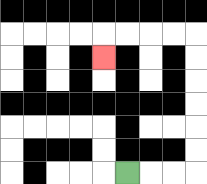{'start': '[5, 7]', 'end': '[4, 2]', 'path_directions': 'R,R,R,U,U,U,U,U,U,L,L,L,L,D', 'path_coordinates': '[[5, 7], [6, 7], [7, 7], [8, 7], [8, 6], [8, 5], [8, 4], [8, 3], [8, 2], [8, 1], [7, 1], [6, 1], [5, 1], [4, 1], [4, 2]]'}